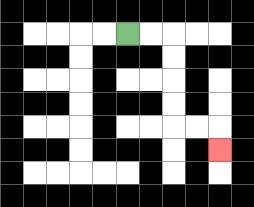{'start': '[5, 1]', 'end': '[9, 6]', 'path_directions': 'R,R,D,D,D,D,R,R,D', 'path_coordinates': '[[5, 1], [6, 1], [7, 1], [7, 2], [7, 3], [7, 4], [7, 5], [8, 5], [9, 5], [9, 6]]'}